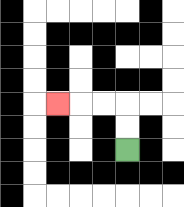{'start': '[5, 6]', 'end': '[2, 4]', 'path_directions': 'U,U,L,L,L', 'path_coordinates': '[[5, 6], [5, 5], [5, 4], [4, 4], [3, 4], [2, 4]]'}